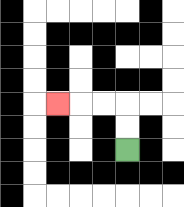{'start': '[5, 6]', 'end': '[2, 4]', 'path_directions': 'U,U,L,L,L', 'path_coordinates': '[[5, 6], [5, 5], [5, 4], [4, 4], [3, 4], [2, 4]]'}